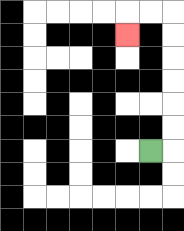{'start': '[6, 6]', 'end': '[5, 1]', 'path_directions': 'R,U,U,U,U,U,U,L,L,D', 'path_coordinates': '[[6, 6], [7, 6], [7, 5], [7, 4], [7, 3], [7, 2], [7, 1], [7, 0], [6, 0], [5, 0], [5, 1]]'}